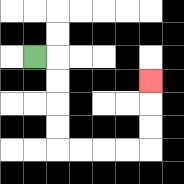{'start': '[1, 2]', 'end': '[6, 3]', 'path_directions': 'R,D,D,D,D,R,R,R,R,U,U,U', 'path_coordinates': '[[1, 2], [2, 2], [2, 3], [2, 4], [2, 5], [2, 6], [3, 6], [4, 6], [5, 6], [6, 6], [6, 5], [6, 4], [6, 3]]'}